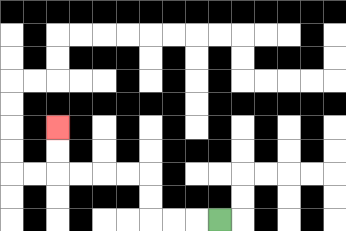{'start': '[9, 9]', 'end': '[2, 5]', 'path_directions': 'L,L,L,U,U,L,L,L,L,U,U', 'path_coordinates': '[[9, 9], [8, 9], [7, 9], [6, 9], [6, 8], [6, 7], [5, 7], [4, 7], [3, 7], [2, 7], [2, 6], [2, 5]]'}